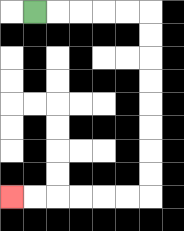{'start': '[1, 0]', 'end': '[0, 8]', 'path_directions': 'R,R,R,R,R,D,D,D,D,D,D,D,D,L,L,L,L,L,L', 'path_coordinates': '[[1, 0], [2, 0], [3, 0], [4, 0], [5, 0], [6, 0], [6, 1], [6, 2], [6, 3], [6, 4], [6, 5], [6, 6], [6, 7], [6, 8], [5, 8], [4, 8], [3, 8], [2, 8], [1, 8], [0, 8]]'}